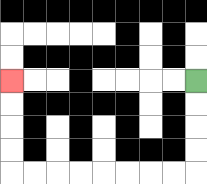{'start': '[8, 3]', 'end': '[0, 3]', 'path_directions': 'D,D,D,D,L,L,L,L,L,L,L,L,U,U,U,U', 'path_coordinates': '[[8, 3], [8, 4], [8, 5], [8, 6], [8, 7], [7, 7], [6, 7], [5, 7], [4, 7], [3, 7], [2, 7], [1, 7], [0, 7], [0, 6], [0, 5], [0, 4], [0, 3]]'}